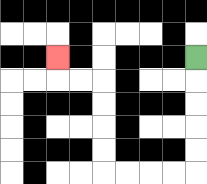{'start': '[8, 2]', 'end': '[2, 2]', 'path_directions': 'D,D,D,D,D,L,L,L,L,U,U,U,U,L,L,U', 'path_coordinates': '[[8, 2], [8, 3], [8, 4], [8, 5], [8, 6], [8, 7], [7, 7], [6, 7], [5, 7], [4, 7], [4, 6], [4, 5], [4, 4], [4, 3], [3, 3], [2, 3], [2, 2]]'}